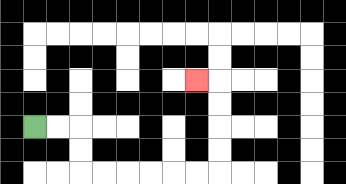{'start': '[1, 5]', 'end': '[8, 3]', 'path_directions': 'R,R,D,D,R,R,R,R,R,R,U,U,U,U,L', 'path_coordinates': '[[1, 5], [2, 5], [3, 5], [3, 6], [3, 7], [4, 7], [5, 7], [6, 7], [7, 7], [8, 7], [9, 7], [9, 6], [9, 5], [9, 4], [9, 3], [8, 3]]'}